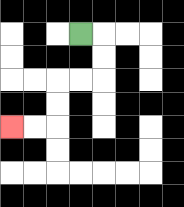{'start': '[3, 1]', 'end': '[0, 5]', 'path_directions': 'R,D,D,L,L,D,D,L,L', 'path_coordinates': '[[3, 1], [4, 1], [4, 2], [4, 3], [3, 3], [2, 3], [2, 4], [2, 5], [1, 5], [0, 5]]'}